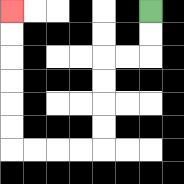{'start': '[6, 0]', 'end': '[0, 0]', 'path_directions': 'D,D,L,L,D,D,D,D,L,L,L,L,U,U,U,U,U,U', 'path_coordinates': '[[6, 0], [6, 1], [6, 2], [5, 2], [4, 2], [4, 3], [4, 4], [4, 5], [4, 6], [3, 6], [2, 6], [1, 6], [0, 6], [0, 5], [0, 4], [0, 3], [0, 2], [0, 1], [0, 0]]'}